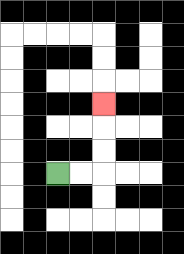{'start': '[2, 7]', 'end': '[4, 4]', 'path_directions': 'R,R,U,U,U', 'path_coordinates': '[[2, 7], [3, 7], [4, 7], [4, 6], [4, 5], [4, 4]]'}